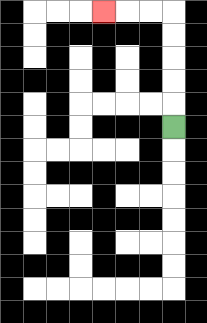{'start': '[7, 5]', 'end': '[4, 0]', 'path_directions': 'U,U,U,U,U,L,L,L', 'path_coordinates': '[[7, 5], [7, 4], [7, 3], [7, 2], [7, 1], [7, 0], [6, 0], [5, 0], [4, 0]]'}